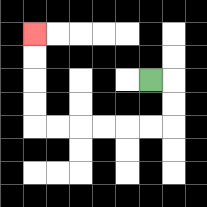{'start': '[6, 3]', 'end': '[1, 1]', 'path_directions': 'R,D,D,L,L,L,L,L,L,U,U,U,U', 'path_coordinates': '[[6, 3], [7, 3], [7, 4], [7, 5], [6, 5], [5, 5], [4, 5], [3, 5], [2, 5], [1, 5], [1, 4], [1, 3], [1, 2], [1, 1]]'}